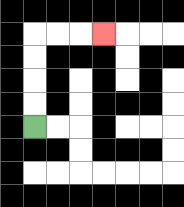{'start': '[1, 5]', 'end': '[4, 1]', 'path_directions': 'U,U,U,U,R,R,R', 'path_coordinates': '[[1, 5], [1, 4], [1, 3], [1, 2], [1, 1], [2, 1], [3, 1], [4, 1]]'}